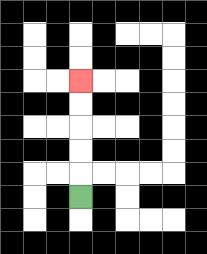{'start': '[3, 8]', 'end': '[3, 3]', 'path_directions': 'U,U,U,U,U', 'path_coordinates': '[[3, 8], [3, 7], [3, 6], [3, 5], [3, 4], [3, 3]]'}